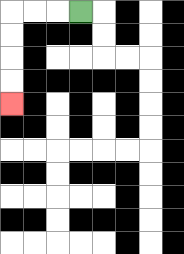{'start': '[3, 0]', 'end': '[0, 4]', 'path_directions': 'L,L,L,D,D,D,D', 'path_coordinates': '[[3, 0], [2, 0], [1, 0], [0, 0], [0, 1], [0, 2], [0, 3], [0, 4]]'}